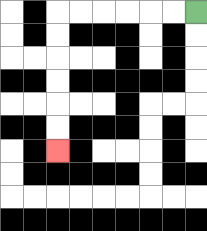{'start': '[8, 0]', 'end': '[2, 6]', 'path_directions': 'L,L,L,L,L,L,D,D,D,D,D,D', 'path_coordinates': '[[8, 0], [7, 0], [6, 0], [5, 0], [4, 0], [3, 0], [2, 0], [2, 1], [2, 2], [2, 3], [2, 4], [2, 5], [2, 6]]'}